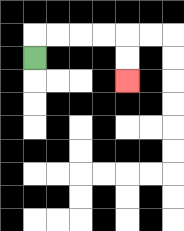{'start': '[1, 2]', 'end': '[5, 3]', 'path_directions': 'U,R,R,R,R,D,D', 'path_coordinates': '[[1, 2], [1, 1], [2, 1], [3, 1], [4, 1], [5, 1], [5, 2], [5, 3]]'}